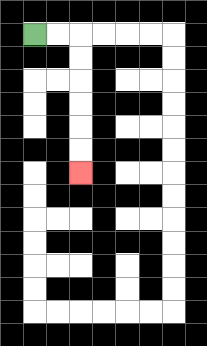{'start': '[1, 1]', 'end': '[3, 7]', 'path_directions': 'R,R,D,D,D,D,D,D', 'path_coordinates': '[[1, 1], [2, 1], [3, 1], [3, 2], [3, 3], [3, 4], [3, 5], [3, 6], [3, 7]]'}